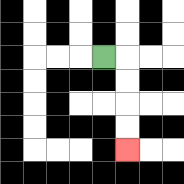{'start': '[4, 2]', 'end': '[5, 6]', 'path_directions': 'R,D,D,D,D', 'path_coordinates': '[[4, 2], [5, 2], [5, 3], [5, 4], [5, 5], [5, 6]]'}